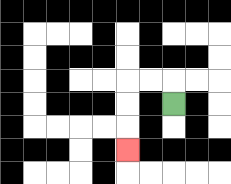{'start': '[7, 4]', 'end': '[5, 6]', 'path_directions': 'U,L,L,D,D,D', 'path_coordinates': '[[7, 4], [7, 3], [6, 3], [5, 3], [5, 4], [5, 5], [5, 6]]'}